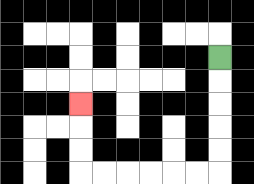{'start': '[9, 2]', 'end': '[3, 4]', 'path_directions': 'D,D,D,D,D,L,L,L,L,L,L,U,U,U', 'path_coordinates': '[[9, 2], [9, 3], [9, 4], [9, 5], [9, 6], [9, 7], [8, 7], [7, 7], [6, 7], [5, 7], [4, 7], [3, 7], [3, 6], [3, 5], [3, 4]]'}